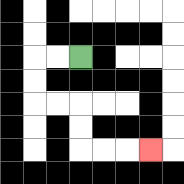{'start': '[3, 2]', 'end': '[6, 6]', 'path_directions': 'L,L,D,D,R,R,D,D,R,R,R', 'path_coordinates': '[[3, 2], [2, 2], [1, 2], [1, 3], [1, 4], [2, 4], [3, 4], [3, 5], [3, 6], [4, 6], [5, 6], [6, 6]]'}